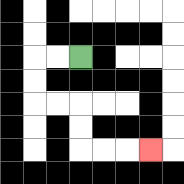{'start': '[3, 2]', 'end': '[6, 6]', 'path_directions': 'L,L,D,D,R,R,D,D,R,R,R', 'path_coordinates': '[[3, 2], [2, 2], [1, 2], [1, 3], [1, 4], [2, 4], [3, 4], [3, 5], [3, 6], [4, 6], [5, 6], [6, 6]]'}